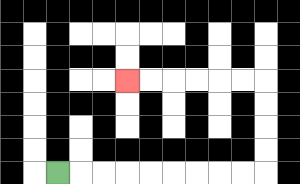{'start': '[2, 7]', 'end': '[5, 3]', 'path_directions': 'R,R,R,R,R,R,R,R,R,U,U,U,U,L,L,L,L,L,L', 'path_coordinates': '[[2, 7], [3, 7], [4, 7], [5, 7], [6, 7], [7, 7], [8, 7], [9, 7], [10, 7], [11, 7], [11, 6], [11, 5], [11, 4], [11, 3], [10, 3], [9, 3], [8, 3], [7, 3], [6, 3], [5, 3]]'}